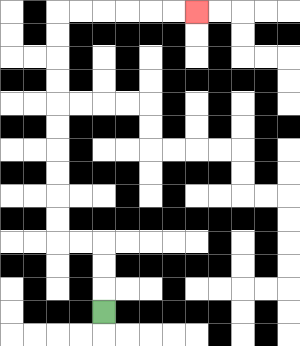{'start': '[4, 13]', 'end': '[8, 0]', 'path_directions': 'U,U,U,L,L,U,U,U,U,U,U,U,U,U,U,R,R,R,R,R,R', 'path_coordinates': '[[4, 13], [4, 12], [4, 11], [4, 10], [3, 10], [2, 10], [2, 9], [2, 8], [2, 7], [2, 6], [2, 5], [2, 4], [2, 3], [2, 2], [2, 1], [2, 0], [3, 0], [4, 0], [5, 0], [6, 0], [7, 0], [8, 0]]'}